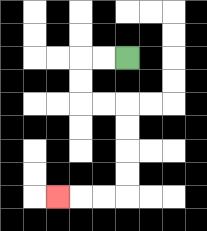{'start': '[5, 2]', 'end': '[2, 8]', 'path_directions': 'L,L,D,D,R,R,D,D,D,D,L,L,L', 'path_coordinates': '[[5, 2], [4, 2], [3, 2], [3, 3], [3, 4], [4, 4], [5, 4], [5, 5], [5, 6], [5, 7], [5, 8], [4, 8], [3, 8], [2, 8]]'}